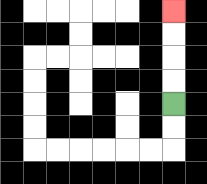{'start': '[7, 4]', 'end': '[7, 0]', 'path_directions': 'U,U,U,U', 'path_coordinates': '[[7, 4], [7, 3], [7, 2], [7, 1], [7, 0]]'}